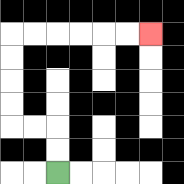{'start': '[2, 7]', 'end': '[6, 1]', 'path_directions': 'U,U,L,L,U,U,U,U,R,R,R,R,R,R', 'path_coordinates': '[[2, 7], [2, 6], [2, 5], [1, 5], [0, 5], [0, 4], [0, 3], [0, 2], [0, 1], [1, 1], [2, 1], [3, 1], [4, 1], [5, 1], [6, 1]]'}